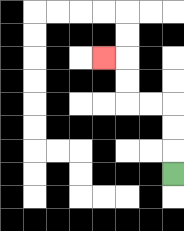{'start': '[7, 7]', 'end': '[4, 2]', 'path_directions': 'U,U,U,L,L,U,U,L', 'path_coordinates': '[[7, 7], [7, 6], [7, 5], [7, 4], [6, 4], [5, 4], [5, 3], [5, 2], [4, 2]]'}